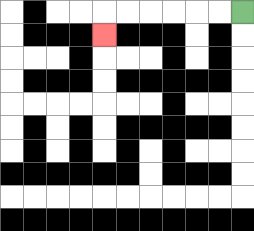{'start': '[10, 0]', 'end': '[4, 1]', 'path_directions': 'L,L,L,L,L,L,D', 'path_coordinates': '[[10, 0], [9, 0], [8, 0], [7, 0], [6, 0], [5, 0], [4, 0], [4, 1]]'}